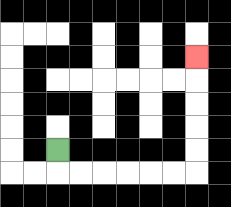{'start': '[2, 6]', 'end': '[8, 2]', 'path_directions': 'D,R,R,R,R,R,R,U,U,U,U,U', 'path_coordinates': '[[2, 6], [2, 7], [3, 7], [4, 7], [5, 7], [6, 7], [7, 7], [8, 7], [8, 6], [8, 5], [8, 4], [8, 3], [8, 2]]'}